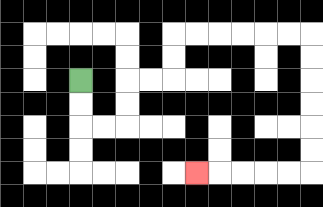{'start': '[3, 3]', 'end': '[8, 7]', 'path_directions': 'D,D,R,R,U,U,R,R,U,U,R,R,R,R,R,R,D,D,D,D,D,D,L,L,L,L,L', 'path_coordinates': '[[3, 3], [3, 4], [3, 5], [4, 5], [5, 5], [5, 4], [5, 3], [6, 3], [7, 3], [7, 2], [7, 1], [8, 1], [9, 1], [10, 1], [11, 1], [12, 1], [13, 1], [13, 2], [13, 3], [13, 4], [13, 5], [13, 6], [13, 7], [12, 7], [11, 7], [10, 7], [9, 7], [8, 7]]'}